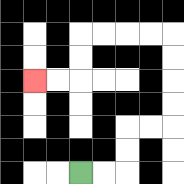{'start': '[3, 7]', 'end': '[1, 3]', 'path_directions': 'R,R,U,U,R,R,U,U,U,U,L,L,L,L,D,D,L,L', 'path_coordinates': '[[3, 7], [4, 7], [5, 7], [5, 6], [5, 5], [6, 5], [7, 5], [7, 4], [7, 3], [7, 2], [7, 1], [6, 1], [5, 1], [4, 1], [3, 1], [3, 2], [3, 3], [2, 3], [1, 3]]'}